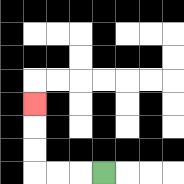{'start': '[4, 7]', 'end': '[1, 4]', 'path_directions': 'L,L,L,U,U,U', 'path_coordinates': '[[4, 7], [3, 7], [2, 7], [1, 7], [1, 6], [1, 5], [1, 4]]'}